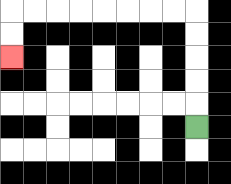{'start': '[8, 5]', 'end': '[0, 2]', 'path_directions': 'U,U,U,U,U,L,L,L,L,L,L,L,L,D,D', 'path_coordinates': '[[8, 5], [8, 4], [8, 3], [8, 2], [8, 1], [8, 0], [7, 0], [6, 0], [5, 0], [4, 0], [3, 0], [2, 0], [1, 0], [0, 0], [0, 1], [0, 2]]'}